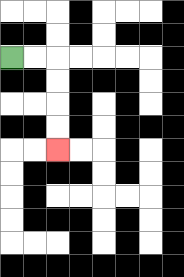{'start': '[0, 2]', 'end': '[2, 6]', 'path_directions': 'R,R,D,D,D,D', 'path_coordinates': '[[0, 2], [1, 2], [2, 2], [2, 3], [2, 4], [2, 5], [2, 6]]'}